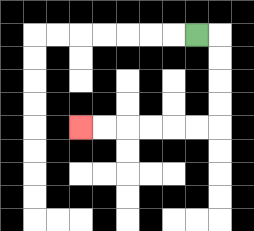{'start': '[8, 1]', 'end': '[3, 5]', 'path_directions': 'R,D,D,D,D,L,L,L,L,L,L', 'path_coordinates': '[[8, 1], [9, 1], [9, 2], [9, 3], [9, 4], [9, 5], [8, 5], [7, 5], [6, 5], [5, 5], [4, 5], [3, 5]]'}